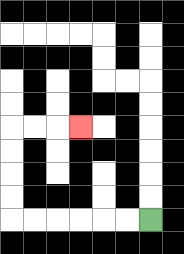{'start': '[6, 9]', 'end': '[3, 5]', 'path_directions': 'L,L,L,L,L,L,U,U,U,U,R,R,R', 'path_coordinates': '[[6, 9], [5, 9], [4, 9], [3, 9], [2, 9], [1, 9], [0, 9], [0, 8], [0, 7], [0, 6], [0, 5], [1, 5], [2, 5], [3, 5]]'}